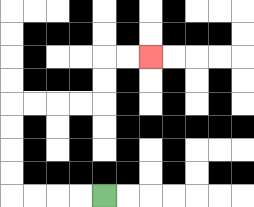{'start': '[4, 8]', 'end': '[6, 2]', 'path_directions': 'L,L,L,L,U,U,U,U,R,R,R,R,U,U,R,R', 'path_coordinates': '[[4, 8], [3, 8], [2, 8], [1, 8], [0, 8], [0, 7], [0, 6], [0, 5], [0, 4], [1, 4], [2, 4], [3, 4], [4, 4], [4, 3], [4, 2], [5, 2], [6, 2]]'}